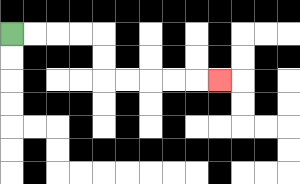{'start': '[0, 1]', 'end': '[9, 3]', 'path_directions': 'R,R,R,R,D,D,R,R,R,R,R', 'path_coordinates': '[[0, 1], [1, 1], [2, 1], [3, 1], [4, 1], [4, 2], [4, 3], [5, 3], [6, 3], [7, 3], [8, 3], [9, 3]]'}